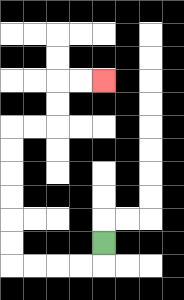{'start': '[4, 10]', 'end': '[4, 3]', 'path_directions': 'D,L,L,L,L,U,U,U,U,U,U,R,R,U,U,R,R', 'path_coordinates': '[[4, 10], [4, 11], [3, 11], [2, 11], [1, 11], [0, 11], [0, 10], [0, 9], [0, 8], [0, 7], [0, 6], [0, 5], [1, 5], [2, 5], [2, 4], [2, 3], [3, 3], [4, 3]]'}